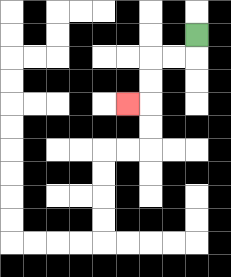{'start': '[8, 1]', 'end': '[5, 4]', 'path_directions': 'D,L,L,D,D,L', 'path_coordinates': '[[8, 1], [8, 2], [7, 2], [6, 2], [6, 3], [6, 4], [5, 4]]'}